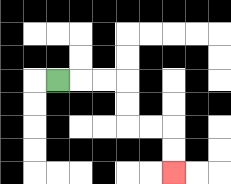{'start': '[2, 3]', 'end': '[7, 7]', 'path_directions': 'R,R,R,D,D,R,R,D,D', 'path_coordinates': '[[2, 3], [3, 3], [4, 3], [5, 3], [5, 4], [5, 5], [6, 5], [7, 5], [7, 6], [7, 7]]'}